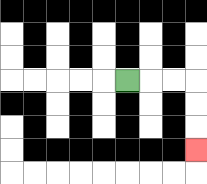{'start': '[5, 3]', 'end': '[8, 6]', 'path_directions': 'R,R,R,D,D,D', 'path_coordinates': '[[5, 3], [6, 3], [7, 3], [8, 3], [8, 4], [8, 5], [8, 6]]'}